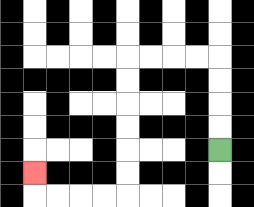{'start': '[9, 6]', 'end': '[1, 7]', 'path_directions': 'U,U,U,U,L,L,L,L,D,D,D,D,D,D,L,L,L,L,U', 'path_coordinates': '[[9, 6], [9, 5], [9, 4], [9, 3], [9, 2], [8, 2], [7, 2], [6, 2], [5, 2], [5, 3], [5, 4], [5, 5], [5, 6], [5, 7], [5, 8], [4, 8], [3, 8], [2, 8], [1, 8], [1, 7]]'}